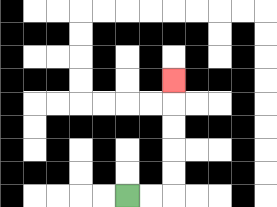{'start': '[5, 8]', 'end': '[7, 3]', 'path_directions': 'R,R,U,U,U,U,U', 'path_coordinates': '[[5, 8], [6, 8], [7, 8], [7, 7], [7, 6], [7, 5], [7, 4], [7, 3]]'}